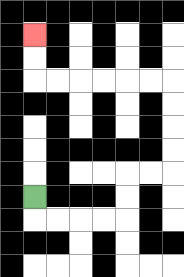{'start': '[1, 8]', 'end': '[1, 1]', 'path_directions': 'D,R,R,R,R,U,U,R,R,U,U,U,U,L,L,L,L,L,L,U,U', 'path_coordinates': '[[1, 8], [1, 9], [2, 9], [3, 9], [4, 9], [5, 9], [5, 8], [5, 7], [6, 7], [7, 7], [7, 6], [7, 5], [7, 4], [7, 3], [6, 3], [5, 3], [4, 3], [3, 3], [2, 3], [1, 3], [1, 2], [1, 1]]'}